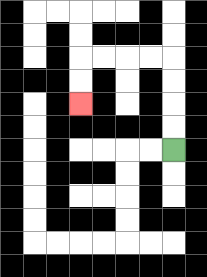{'start': '[7, 6]', 'end': '[3, 4]', 'path_directions': 'U,U,U,U,L,L,L,L,D,D', 'path_coordinates': '[[7, 6], [7, 5], [7, 4], [7, 3], [7, 2], [6, 2], [5, 2], [4, 2], [3, 2], [3, 3], [3, 4]]'}